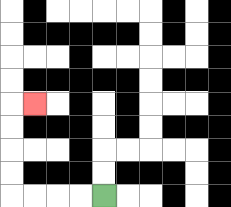{'start': '[4, 8]', 'end': '[1, 4]', 'path_directions': 'L,L,L,L,U,U,U,U,R', 'path_coordinates': '[[4, 8], [3, 8], [2, 8], [1, 8], [0, 8], [0, 7], [0, 6], [0, 5], [0, 4], [1, 4]]'}